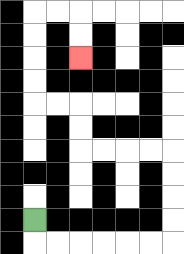{'start': '[1, 9]', 'end': '[3, 2]', 'path_directions': 'D,R,R,R,R,R,R,U,U,U,U,L,L,L,L,U,U,L,L,U,U,U,U,R,R,D,D', 'path_coordinates': '[[1, 9], [1, 10], [2, 10], [3, 10], [4, 10], [5, 10], [6, 10], [7, 10], [7, 9], [7, 8], [7, 7], [7, 6], [6, 6], [5, 6], [4, 6], [3, 6], [3, 5], [3, 4], [2, 4], [1, 4], [1, 3], [1, 2], [1, 1], [1, 0], [2, 0], [3, 0], [3, 1], [3, 2]]'}